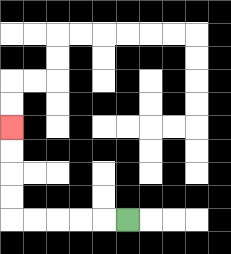{'start': '[5, 9]', 'end': '[0, 5]', 'path_directions': 'L,L,L,L,L,U,U,U,U', 'path_coordinates': '[[5, 9], [4, 9], [3, 9], [2, 9], [1, 9], [0, 9], [0, 8], [0, 7], [0, 6], [0, 5]]'}